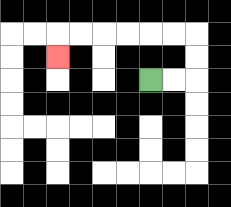{'start': '[6, 3]', 'end': '[2, 2]', 'path_directions': 'R,R,U,U,L,L,L,L,L,L,D', 'path_coordinates': '[[6, 3], [7, 3], [8, 3], [8, 2], [8, 1], [7, 1], [6, 1], [5, 1], [4, 1], [3, 1], [2, 1], [2, 2]]'}